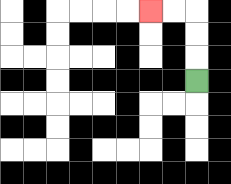{'start': '[8, 3]', 'end': '[6, 0]', 'path_directions': 'U,U,U,L,L', 'path_coordinates': '[[8, 3], [8, 2], [8, 1], [8, 0], [7, 0], [6, 0]]'}